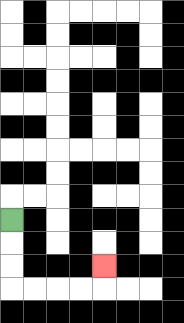{'start': '[0, 9]', 'end': '[4, 11]', 'path_directions': 'D,D,D,R,R,R,R,U', 'path_coordinates': '[[0, 9], [0, 10], [0, 11], [0, 12], [1, 12], [2, 12], [3, 12], [4, 12], [4, 11]]'}